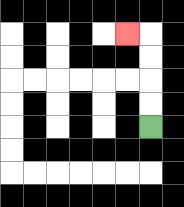{'start': '[6, 5]', 'end': '[5, 1]', 'path_directions': 'U,U,U,U,L', 'path_coordinates': '[[6, 5], [6, 4], [6, 3], [6, 2], [6, 1], [5, 1]]'}